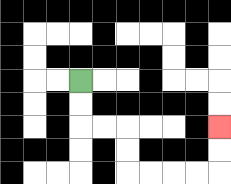{'start': '[3, 3]', 'end': '[9, 5]', 'path_directions': 'D,D,R,R,D,D,R,R,R,R,U,U', 'path_coordinates': '[[3, 3], [3, 4], [3, 5], [4, 5], [5, 5], [5, 6], [5, 7], [6, 7], [7, 7], [8, 7], [9, 7], [9, 6], [9, 5]]'}